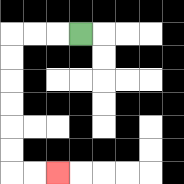{'start': '[3, 1]', 'end': '[2, 7]', 'path_directions': 'L,L,L,D,D,D,D,D,D,R,R', 'path_coordinates': '[[3, 1], [2, 1], [1, 1], [0, 1], [0, 2], [0, 3], [0, 4], [0, 5], [0, 6], [0, 7], [1, 7], [2, 7]]'}